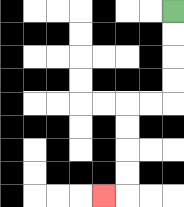{'start': '[7, 0]', 'end': '[4, 8]', 'path_directions': 'D,D,D,D,L,L,D,D,D,D,L', 'path_coordinates': '[[7, 0], [7, 1], [7, 2], [7, 3], [7, 4], [6, 4], [5, 4], [5, 5], [5, 6], [5, 7], [5, 8], [4, 8]]'}